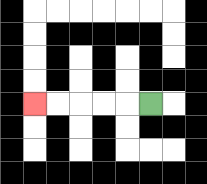{'start': '[6, 4]', 'end': '[1, 4]', 'path_directions': 'L,L,L,L,L', 'path_coordinates': '[[6, 4], [5, 4], [4, 4], [3, 4], [2, 4], [1, 4]]'}